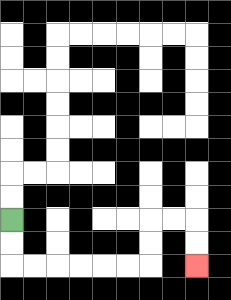{'start': '[0, 9]', 'end': '[8, 11]', 'path_directions': 'D,D,R,R,R,R,R,R,U,U,R,R,D,D', 'path_coordinates': '[[0, 9], [0, 10], [0, 11], [1, 11], [2, 11], [3, 11], [4, 11], [5, 11], [6, 11], [6, 10], [6, 9], [7, 9], [8, 9], [8, 10], [8, 11]]'}